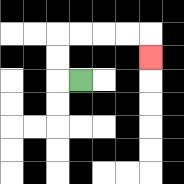{'start': '[3, 3]', 'end': '[6, 2]', 'path_directions': 'L,U,U,R,R,R,R,D', 'path_coordinates': '[[3, 3], [2, 3], [2, 2], [2, 1], [3, 1], [4, 1], [5, 1], [6, 1], [6, 2]]'}